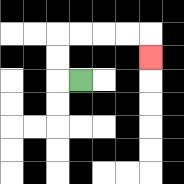{'start': '[3, 3]', 'end': '[6, 2]', 'path_directions': 'L,U,U,R,R,R,R,D', 'path_coordinates': '[[3, 3], [2, 3], [2, 2], [2, 1], [3, 1], [4, 1], [5, 1], [6, 1], [6, 2]]'}